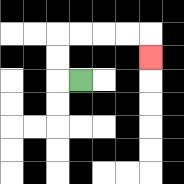{'start': '[3, 3]', 'end': '[6, 2]', 'path_directions': 'L,U,U,R,R,R,R,D', 'path_coordinates': '[[3, 3], [2, 3], [2, 2], [2, 1], [3, 1], [4, 1], [5, 1], [6, 1], [6, 2]]'}